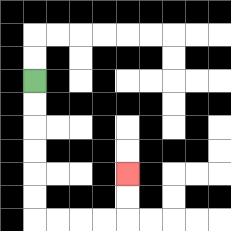{'start': '[1, 3]', 'end': '[5, 7]', 'path_directions': 'D,D,D,D,D,D,R,R,R,R,U,U', 'path_coordinates': '[[1, 3], [1, 4], [1, 5], [1, 6], [1, 7], [1, 8], [1, 9], [2, 9], [3, 9], [4, 9], [5, 9], [5, 8], [5, 7]]'}